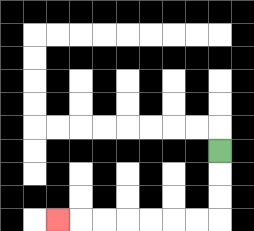{'start': '[9, 6]', 'end': '[2, 9]', 'path_directions': 'D,D,D,L,L,L,L,L,L,L', 'path_coordinates': '[[9, 6], [9, 7], [9, 8], [9, 9], [8, 9], [7, 9], [6, 9], [5, 9], [4, 9], [3, 9], [2, 9]]'}